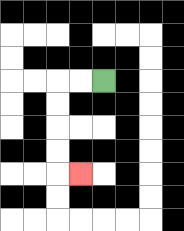{'start': '[4, 3]', 'end': '[3, 7]', 'path_directions': 'L,L,D,D,D,D,R', 'path_coordinates': '[[4, 3], [3, 3], [2, 3], [2, 4], [2, 5], [2, 6], [2, 7], [3, 7]]'}